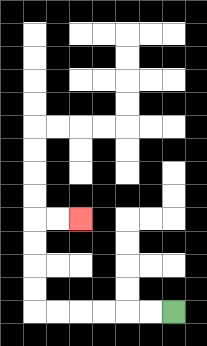{'start': '[7, 13]', 'end': '[3, 9]', 'path_directions': 'L,L,L,L,L,L,U,U,U,U,R,R', 'path_coordinates': '[[7, 13], [6, 13], [5, 13], [4, 13], [3, 13], [2, 13], [1, 13], [1, 12], [1, 11], [1, 10], [1, 9], [2, 9], [3, 9]]'}